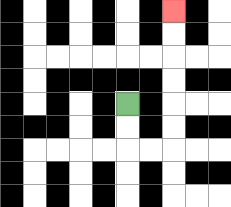{'start': '[5, 4]', 'end': '[7, 0]', 'path_directions': 'D,D,R,R,U,U,U,U,U,U', 'path_coordinates': '[[5, 4], [5, 5], [5, 6], [6, 6], [7, 6], [7, 5], [7, 4], [7, 3], [7, 2], [7, 1], [7, 0]]'}